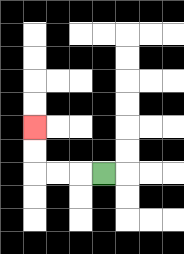{'start': '[4, 7]', 'end': '[1, 5]', 'path_directions': 'L,L,L,U,U', 'path_coordinates': '[[4, 7], [3, 7], [2, 7], [1, 7], [1, 6], [1, 5]]'}